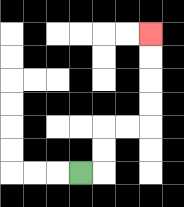{'start': '[3, 7]', 'end': '[6, 1]', 'path_directions': 'R,U,U,R,R,U,U,U,U', 'path_coordinates': '[[3, 7], [4, 7], [4, 6], [4, 5], [5, 5], [6, 5], [6, 4], [6, 3], [6, 2], [6, 1]]'}